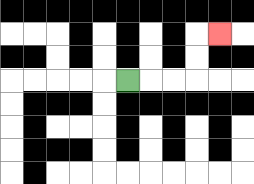{'start': '[5, 3]', 'end': '[9, 1]', 'path_directions': 'R,R,R,U,U,R', 'path_coordinates': '[[5, 3], [6, 3], [7, 3], [8, 3], [8, 2], [8, 1], [9, 1]]'}